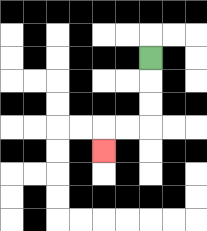{'start': '[6, 2]', 'end': '[4, 6]', 'path_directions': 'D,D,D,L,L,D', 'path_coordinates': '[[6, 2], [6, 3], [6, 4], [6, 5], [5, 5], [4, 5], [4, 6]]'}